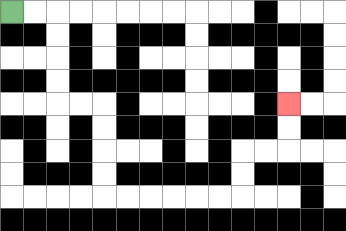{'start': '[0, 0]', 'end': '[12, 4]', 'path_directions': 'R,R,D,D,D,D,R,R,D,D,D,D,R,R,R,R,R,R,U,U,R,R,U,U', 'path_coordinates': '[[0, 0], [1, 0], [2, 0], [2, 1], [2, 2], [2, 3], [2, 4], [3, 4], [4, 4], [4, 5], [4, 6], [4, 7], [4, 8], [5, 8], [6, 8], [7, 8], [8, 8], [9, 8], [10, 8], [10, 7], [10, 6], [11, 6], [12, 6], [12, 5], [12, 4]]'}